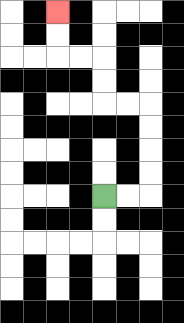{'start': '[4, 8]', 'end': '[2, 0]', 'path_directions': 'R,R,U,U,U,U,L,L,U,U,L,L,U,U', 'path_coordinates': '[[4, 8], [5, 8], [6, 8], [6, 7], [6, 6], [6, 5], [6, 4], [5, 4], [4, 4], [4, 3], [4, 2], [3, 2], [2, 2], [2, 1], [2, 0]]'}